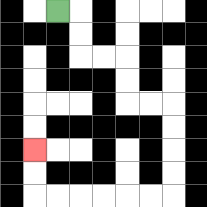{'start': '[2, 0]', 'end': '[1, 6]', 'path_directions': 'R,D,D,R,R,D,D,R,R,D,D,D,D,L,L,L,L,L,L,U,U', 'path_coordinates': '[[2, 0], [3, 0], [3, 1], [3, 2], [4, 2], [5, 2], [5, 3], [5, 4], [6, 4], [7, 4], [7, 5], [7, 6], [7, 7], [7, 8], [6, 8], [5, 8], [4, 8], [3, 8], [2, 8], [1, 8], [1, 7], [1, 6]]'}